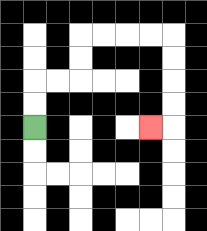{'start': '[1, 5]', 'end': '[6, 5]', 'path_directions': 'U,U,R,R,U,U,R,R,R,R,D,D,D,D,L', 'path_coordinates': '[[1, 5], [1, 4], [1, 3], [2, 3], [3, 3], [3, 2], [3, 1], [4, 1], [5, 1], [6, 1], [7, 1], [7, 2], [7, 3], [7, 4], [7, 5], [6, 5]]'}